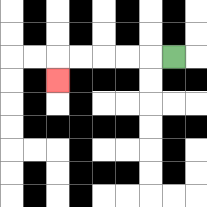{'start': '[7, 2]', 'end': '[2, 3]', 'path_directions': 'L,L,L,L,L,D', 'path_coordinates': '[[7, 2], [6, 2], [5, 2], [4, 2], [3, 2], [2, 2], [2, 3]]'}